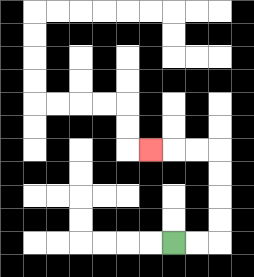{'start': '[7, 10]', 'end': '[6, 6]', 'path_directions': 'R,R,U,U,U,U,L,L,L', 'path_coordinates': '[[7, 10], [8, 10], [9, 10], [9, 9], [9, 8], [9, 7], [9, 6], [8, 6], [7, 6], [6, 6]]'}